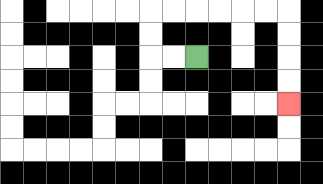{'start': '[8, 2]', 'end': '[12, 4]', 'path_directions': 'L,L,U,U,R,R,R,R,R,R,D,D,D,D', 'path_coordinates': '[[8, 2], [7, 2], [6, 2], [6, 1], [6, 0], [7, 0], [8, 0], [9, 0], [10, 0], [11, 0], [12, 0], [12, 1], [12, 2], [12, 3], [12, 4]]'}